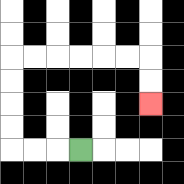{'start': '[3, 6]', 'end': '[6, 4]', 'path_directions': 'L,L,L,U,U,U,U,R,R,R,R,R,R,D,D', 'path_coordinates': '[[3, 6], [2, 6], [1, 6], [0, 6], [0, 5], [0, 4], [0, 3], [0, 2], [1, 2], [2, 2], [3, 2], [4, 2], [5, 2], [6, 2], [6, 3], [6, 4]]'}